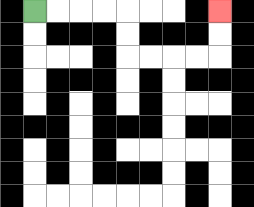{'start': '[1, 0]', 'end': '[9, 0]', 'path_directions': 'R,R,R,R,D,D,R,R,R,R,U,U', 'path_coordinates': '[[1, 0], [2, 0], [3, 0], [4, 0], [5, 0], [5, 1], [5, 2], [6, 2], [7, 2], [8, 2], [9, 2], [9, 1], [9, 0]]'}